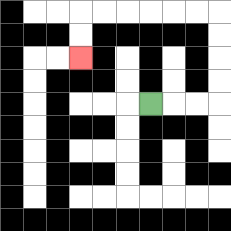{'start': '[6, 4]', 'end': '[3, 2]', 'path_directions': 'R,R,R,U,U,U,U,L,L,L,L,L,L,D,D', 'path_coordinates': '[[6, 4], [7, 4], [8, 4], [9, 4], [9, 3], [9, 2], [9, 1], [9, 0], [8, 0], [7, 0], [6, 0], [5, 0], [4, 0], [3, 0], [3, 1], [3, 2]]'}